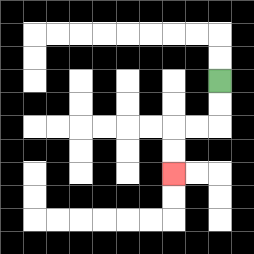{'start': '[9, 3]', 'end': '[7, 7]', 'path_directions': 'D,D,L,L,D,D', 'path_coordinates': '[[9, 3], [9, 4], [9, 5], [8, 5], [7, 5], [7, 6], [7, 7]]'}